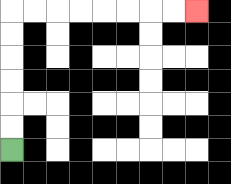{'start': '[0, 6]', 'end': '[8, 0]', 'path_directions': 'U,U,U,U,U,U,R,R,R,R,R,R,R,R', 'path_coordinates': '[[0, 6], [0, 5], [0, 4], [0, 3], [0, 2], [0, 1], [0, 0], [1, 0], [2, 0], [3, 0], [4, 0], [5, 0], [6, 0], [7, 0], [8, 0]]'}